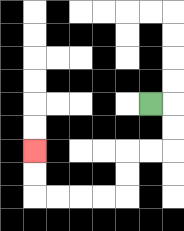{'start': '[6, 4]', 'end': '[1, 6]', 'path_directions': 'R,D,D,L,L,D,D,L,L,L,L,U,U', 'path_coordinates': '[[6, 4], [7, 4], [7, 5], [7, 6], [6, 6], [5, 6], [5, 7], [5, 8], [4, 8], [3, 8], [2, 8], [1, 8], [1, 7], [1, 6]]'}